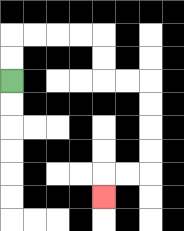{'start': '[0, 3]', 'end': '[4, 8]', 'path_directions': 'U,U,R,R,R,R,D,D,R,R,D,D,D,D,L,L,D', 'path_coordinates': '[[0, 3], [0, 2], [0, 1], [1, 1], [2, 1], [3, 1], [4, 1], [4, 2], [4, 3], [5, 3], [6, 3], [6, 4], [6, 5], [6, 6], [6, 7], [5, 7], [4, 7], [4, 8]]'}